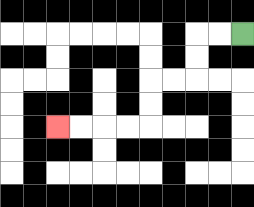{'start': '[10, 1]', 'end': '[2, 5]', 'path_directions': 'L,L,D,D,L,L,D,D,L,L,L,L', 'path_coordinates': '[[10, 1], [9, 1], [8, 1], [8, 2], [8, 3], [7, 3], [6, 3], [6, 4], [6, 5], [5, 5], [4, 5], [3, 5], [2, 5]]'}